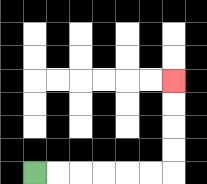{'start': '[1, 7]', 'end': '[7, 3]', 'path_directions': 'R,R,R,R,R,R,U,U,U,U', 'path_coordinates': '[[1, 7], [2, 7], [3, 7], [4, 7], [5, 7], [6, 7], [7, 7], [7, 6], [7, 5], [7, 4], [7, 3]]'}